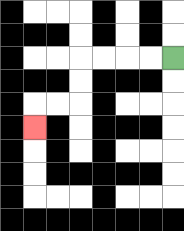{'start': '[7, 2]', 'end': '[1, 5]', 'path_directions': 'L,L,L,L,D,D,L,L,D', 'path_coordinates': '[[7, 2], [6, 2], [5, 2], [4, 2], [3, 2], [3, 3], [3, 4], [2, 4], [1, 4], [1, 5]]'}